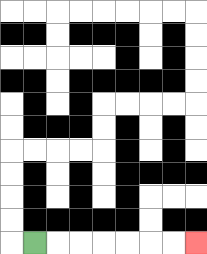{'start': '[1, 10]', 'end': '[8, 10]', 'path_directions': 'R,R,R,R,R,R,R', 'path_coordinates': '[[1, 10], [2, 10], [3, 10], [4, 10], [5, 10], [6, 10], [7, 10], [8, 10]]'}